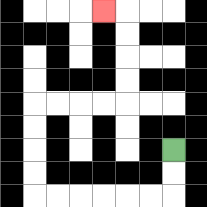{'start': '[7, 6]', 'end': '[4, 0]', 'path_directions': 'D,D,L,L,L,L,L,L,U,U,U,U,R,R,R,R,U,U,U,U,L', 'path_coordinates': '[[7, 6], [7, 7], [7, 8], [6, 8], [5, 8], [4, 8], [3, 8], [2, 8], [1, 8], [1, 7], [1, 6], [1, 5], [1, 4], [2, 4], [3, 4], [4, 4], [5, 4], [5, 3], [5, 2], [5, 1], [5, 0], [4, 0]]'}